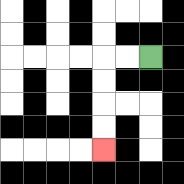{'start': '[6, 2]', 'end': '[4, 6]', 'path_directions': 'L,L,D,D,D,D', 'path_coordinates': '[[6, 2], [5, 2], [4, 2], [4, 3], [4, 4], [4, 5], [4, 6]]'}